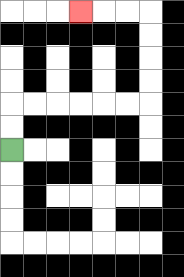{'start': '[0, 6]', 'end': '[3, 0]', 'path_directions': 'U,U,R,R,R,R,R,R,U,U,U,U,L,L,L', 'path_coordinates': '[[0, 6], [0, 5], [0, 4], [1, 4], [2, 4], [3, 4], [4, 4], [5, 4], [6, 4], [6, 3], [6, 2], [6, 1], [6, 0], [5, 0], [4, 0], [3, 0]]'}